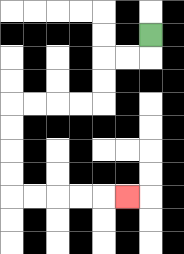{'start': '[6, 1]', 'end': '[5, 8]', 'path_directions': 'D,L,L,D,D,L,L,L,L,D,D,D,D,R,R,R,R,R', 'path_coordinates': '[[6, 1], [6, 2], [5, 2], [4, 2], [4, 3], [4, 4], [3, 4], [2, 4], [1, 4], [0, 4], [0, 5], [0, 6], [0, 7], [0, 8], [1, 8], [2, 8], [3, 8], [4, 8], [5, 8]]'}